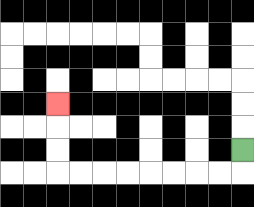{'start': '[10, 6]', 'end': '[2, 4]', 'path_directions': 'D,L,L,L,L,L,L,L,L,U,U,U', 'path_coordinates': '[[10, 6], [10, 7], [9, 7], [8, 7], [7, 7], [6, 7], [5, 7], [4, 7], [3, 7], [2, 7], [2, 6], [2, 5], [2, 4]]'}